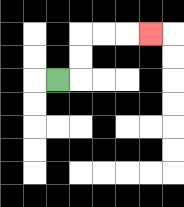{'start': '[2, 3]', 'end': '[6, 1]', 'path_directions': 'R,U,U,R,R,R', 'path_coordinates': '[[2, 3], [3, 3], [3, 2], [3, 1], [4, 1], [5, 1], [6, 1]]'}